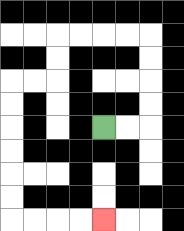{'start': '[4, 5]', 'end': '[4, 9]', 'path_directions': 'R,R,U,U,U,U,L,L,L,L,D,D,L,L,D,D,D,D,D,D,R,R,R,R', 'path_coordinates': '[[4, 5], [5, 5], [6, 5], [6, 4], [6, 3], [6, 2], [6, 1], [5, 1], [4, 1], [3, 1], [2, 1], [2, 2], [2, 3], [1, 3], [0, 3], [0, 4], [0, 5], [0, 6], [0, 7], [0, 8], [0, 9], [1, 9], [2, 9], [3, 9], [4, 9]]'}